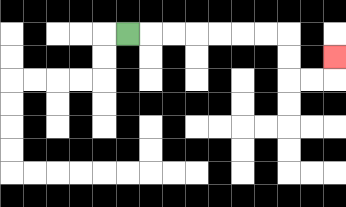{'start': '[5, 1]', 'end': '[14, 2]', 'path_directions': 'R,R,R,R,R,R,R,D,D,R,R,U', 'path_coordinates': '[[5, 1], [6, 1], [7, 1], [8, 1], [9, 1], [10, 1], [11, 1], [12, 1], [12, 2], [12, 3], [13, 3], [14, 3], [14, 2]]'}